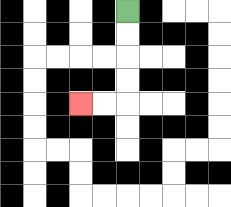{'start': '[5, 0]', 'end': '[3, 4]', 'path_directions': 'D,D,D,D,L,L', 'path_coordinates': '[[5, 0], [5, 1], [5, 2], [5, 3], [5, 4], [4, 4], [3, 4]]'}